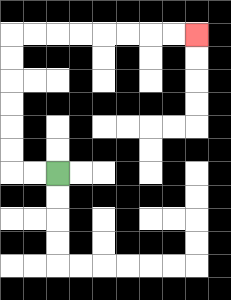{'start': '[2, 7]', 'end': '[8, 1]', 'path_directions': 'L,L,U,U,U,U,U,U,R,R,R,R,R,R,R,R', 'path_coordinates': '[[2, 7], [1, 7], [0, 7], [0, 6], [0, 5], [0, 4], [0, 3], [0, 2], [0, 1], [1, 1], [2, 1], [3, 1], [4, 1], [5, 1], [6, 1], [7, 1], [8, 1]]'}